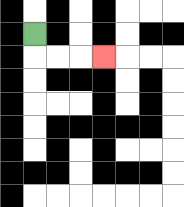{'start': '[1, 1]', 'end': '[4, 2]', 'path_directions': 'D,R,R,R', 'path_coordinates': '[[1, 1], [1, 2], [2, 2], [3, 2], [4, 2]]'}